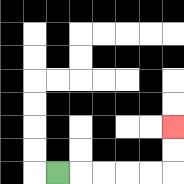{'start': '[2, 7]', 'end': '[7, 5]', 'path_directions': 'R,R,R,R,R,U,U', 'path_coordinates': '[[2, 7], [3, 7], [4, 7], [5, 7], [6, 7], [7, 7], [7, 6], [7, 5]]'}